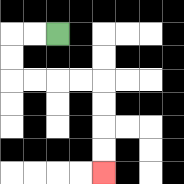{'start': '[2, 1]', 'end': '[4, 7]', 'path_directions': 'L,L,D,D,R,R,R,R,D,D,D,D', 'path_coordinates': '[[2, 1], [1, 1], [0, 1], [0, 2], [0, 3], [1, 3], [2, 3], [3, 3], [4, 3], [4, 4], [4, 5], [4, 6], [4, 7]]'}